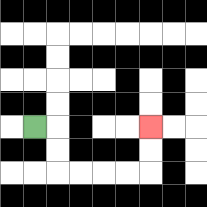{'start': '[1, 5]', 'end': '[6, 5]', 'path_directions': 'R,D,D,R,R,R,R,U,U', 'path_coordinates': '[[1, 5], [2, 5], [2, 6], [2, 7], [3, 7], [4, 7], [5, 7], [6, 7], [6, 6], [6, 5]]'}